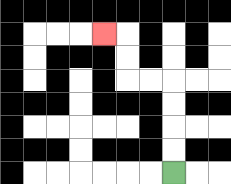{'start': '[7, 7]', 'end': '[4, 1]', 'path_directions': 'U,U,U,U,L,L,U,U,L', 'path_coordinates': '[[7, 7], [7, 6], [7, 5], [7, 4], [7, 3], [6, 3], [5, 3], [5, 2], [5, 1], [4, 1]]'}